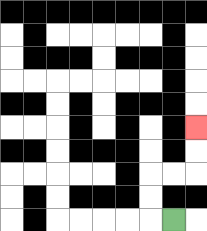{'start': '[7, 9]', 'end': '[8, 5]', 'path_directions': 'L,U,U,R,R,U,U', 'path_coordinates': '[[7, 9], [6, 9], [6, 8], [6, 7], [7, 7], [8, 7], [8, 6], [8, 5]]'}